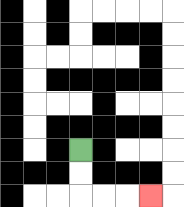{'start': '[3, 6]', 'end': '[6, 8]', 'path_directions': 'D,D,R,R,R', 'path_coordinates': '[[3, 6], [3, 7], [3, 8], [4, 8], [5, 8], [6, 8]]'}